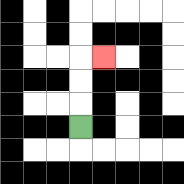{'start': '[3, 5]', 'end': '[4, 2]', 'path_directions': 'U,U,U,R', 'path_coordinates': '[[3, 5], [3, 4], [3, 3], [3, 2], [4, 2]]'}